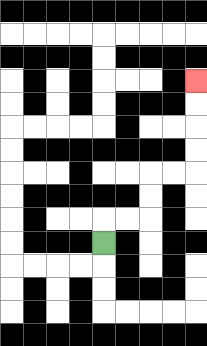{'start': '[4, 10]', 'end': '[8, 3]', 'path_directions': 'U,R,R,U,U,R,R,U,U,U,U', 'path_coordinates': '[[4, 10], [4, 9], [5, 9], [6, 9], [6, 8], [6, 7], [7, 7], [8, 7], [8, 6], [8, 5], [8, 4], [8, 3]]'}